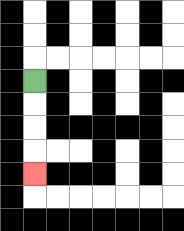{'start': '[1, 3]', 'end': '[1, 7]', 'path_directions': 'D,D,D,D', 'path_coordinates': '[[1, 3], [1, 4], [1, 5], [1, 6], [1, 7]]'}